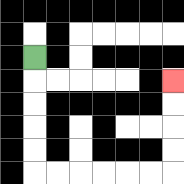{'start': '[1, 2]', 'end': '[7, 3]', 'path_directions': 'D,D,D,D,D,R,R,R,R,R,R,U,U,U,U', 'path_coordinates': '[[1, 2], [1, 3], [1, 4], [1, 5], [1, 6], [1, 7], [2, 7], [3, 7], [4, 7], [5, 7], [6, 7], [7, 7], [7, 6], [7, 5], [7, 4], [7, 3]]'}